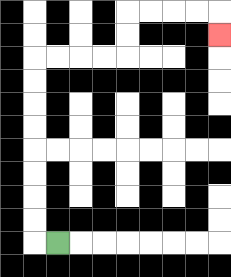{'start': '[2, 10]', 'end': '[9, 1]', 'path_directions': 'L,U,U,U,U,U,U,U,U,R,R,R,R,U,U,R,R,R,R,D', 'path_coordinates': '[[2, 10], [1, 10], [1, 9], [1, 8], [1, 7], [1, 6], [1, 5], [1, 4], [1, 3], [1, 2], [2, 2], [3, 2], [4, 2], [5, 2], [5, 1], [5, 0], [6, 0], [7, 0], [8, 0], [9, 0], [9, 1]]'}